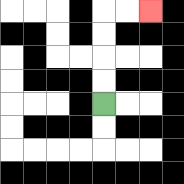{'start': '[4, 4]', 'end': '[6, 0]', 'path_directions': 'U,U,U,U,R,R', 'path_coordinates': '[[4, 4], [4, 3], [4, 2], [4, 1], [4, 0], [5, 0], [6, 0]]'}